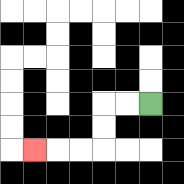{'start': '[6, 4]', 'end': '[1, 6]', 'path_directions': 'L,L,D,D,L,L,L', 'path_coordinates': '[[6, 4], [5, 4], [4, 4], [4, 5], [4, 6], [3, 6], [2, 6], [1, 6]]'}